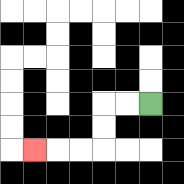{'start': '[6, 4]', 'end': '[1, 6]', 'path_directions': 'L,L,D,D,L,L,L', 'path_coordinates': '[[6, 4], [5, 4], [4, 4], [4, 5], [4, 6], [3, 6], [2, 6], [1, 6]]'}